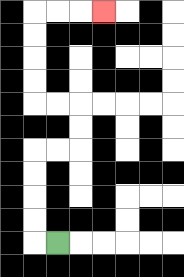{'start': '[2, 10]', 'end': '[4, 0]', 'path_directions': 'L,U,U,U,U,R,R,U,U,L,L,U,U,U,U,R,R,R', 'path_coordinates': '[[2, 10], [1, 10], [1, 9], [1, 8], [1, 7], [1, 6], [2, 6], [3, 6], [3, 5], [3, 4], [2, 4], [1, 4], [1, 3], [1, 2], [1, 1], [1, 0], [2, 0], [3, 0], [4, 0]]'}